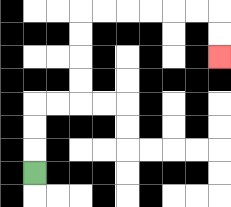{'start': '[1, 7]', 'end': '[9, 2]', 'path_directions': 'U,U,U,R,R,U,U,U,U,R,R,R,R,R,R,D,D', 'path_coordinates': '[[1, 7], [1, 6], [1, 5], [1, 4], [2, 4], [3, 4], [3, 3], [3, 2], [3, 1], [3, 0], [4, 0], [5, 0], [6, 0], [7, 0], [8, 0], [9, 0], [9, 1], [9, 2]]'}